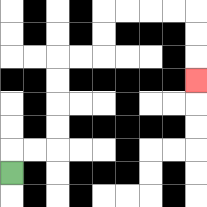{'start': '[0, 7]', 'end': '[8, 3]', 'path_directions': 'U,R,R,U,U,U,U,R,R,U,U,R,R,R,R,D,D,D', 'path_coordinates': '[[0, 7], [0, 6], [1, 6], [2, 6], [2, 5], [2, 4], [2, 3], [2, 2], [3, 2], [4, 2], [4, 1], [4, 0], [5, 0], [6, 0], [7, 0], [8, 0], [8, 1], [8, 2], [8, 3]]'}